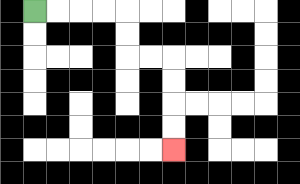{'start': '[1, 0]', 'end': '[7, 6]', 'path_directions': 'R,R,R,R,D,D,R,R,D,D,D,D', 'path_coordinates': '[[1, 0], [2, 0], [3, 0], [4, 0], [5, 0], [5, 1], [5, 2], [6, 2], [7, 2], [7, 3], [7, 4], [7, 5], [7, 6]]'}